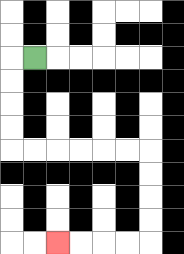{'start': '[1, 2]', 'end': '[2, 10]', 'path_directions': 'L,D,D,D,D,R,R,R,R,R,R,D,D,D,D,L,L,L,L', 'path_coordinates': '[[1, 2], [0, 2], [0, 3], [0, 4], [0, 5], [0, 6], [1, 6], [2, 6], [3, 6], [4, 6], [5, 6], [6, 6], [6, 7], [6, 8], [6, 9], [6, 10], [5, 10], [4, 10], [3, 10], [2, 10]]'}